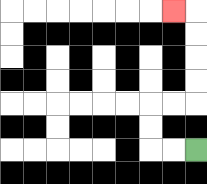{'start': '[8, 6]', 'end': '[7, 0]', 'path_directions': 'L,L,U,U,R,R,U,U,U,U,L', 'path_coordinates': '[[8, 6], [7, 6], [6, 6], [6, 5], [6, 4], [7, 4], [8, 4], [8, 3], [8, 2], [8, 1], [8, 0], [7, 0]]'}